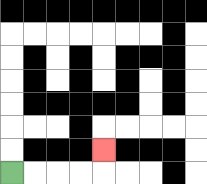{'start': '[0, 7]', 'end': '[4, 6]', 'path_directions': 'R,R,R,R,U', 'path_coordinates': '[[0, 7], [1, 7], [2, 7], [3, 7], [4, 7], [4, 6]]'}